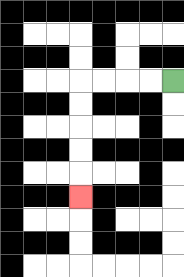{'start': '[7, 3]', 'end': '[3, 8]', 'path_directions': 'L,L,L,L,D,D,D,D,D', 'path_coordinates': '[[7, 3], [6, 3], [5, 3], [4, 3], [3, 3], [3, 4], [3, 5], [3, 6], [3, 7], [3, 8]]'}